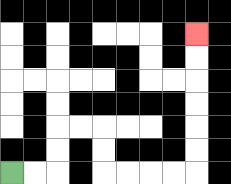{'start': '[0, 7]', 'end': '[8, 1]', 'path_directions': 'R,R,U,U,R,R,D,D,R,R,R,R,U,U,U,U,U,U', 'path_coordinates': '[[0, 7], [1, 7], [2, 7], [2, 6], [2, 5], [3, 5], [4, 5], [4, 6], [4, 7], [5, 7], [6, 7], [7, 7], [8, 7], [8, 6], [8, 5], [8, 4], [8, 3], [8, 2], [8, 1]]'}